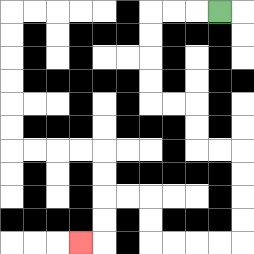{'start': '[9, 0]', 'end': '[3, 10]', 'path_directions': 'L,L,L,D,D,D,D,R,R,D,D,R,R,D,D,D,D,L,L,L,L,U,U,L,L,D,D,L', 'path_coordinates': '[[9, 0], [8, 0], [7, 0], [6, 0], [6, 1], [6, 2], [6, 3], [6, 4], [7, 4], [8, 4], [8, 5], [8, 6], [9, 6], [10, 6], [10, 7], [10, 8], [10, 9], [10, 10], [9, 10], [8, 10], [7, 10], [6, 10], [6, 9], [6, 8], [5, 8], [4, 8], [4, 9], [4, 10], [3, 10]]'}